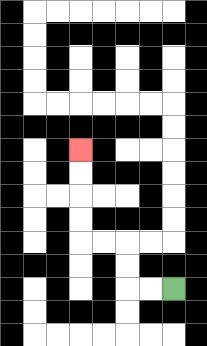{'start': '[7, 12]', 'end': '[3, 6]', 'path_directions': 'L,L,U,U,L,L,U,U,U,U', 'path_coordinates': '[[7, 12], [6, 12], [5, 12], [5, 11], [5, 10], [4, 10], [3, 10], [3, 9], [3, 8], [3, 7], [3, 6]]'}